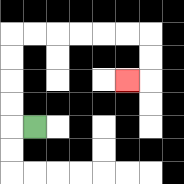{'start': '[1, 5]', 'end': '[5, 3]', 'path_directions': 'L,U,U,U,U,R,R,R,R,R,R,D,D,L', 'path_coordinates': '[[1, 5], [0, 5], [0, 4], [0, 3], [0, 2], [0, 1], [1, 1], [2, 1], [3, 1], [4, 1], [5, 1], [6, 1], [6, 2], [6, 3], [5, 3]]'}